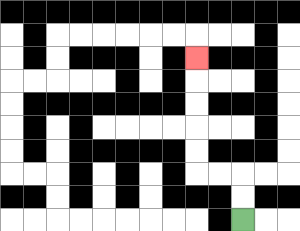{'start': '[10, 9]', 'end': '[8, 2]', 'path_directions': 'U,U,L,L,U,U,U,U,U', 'path_coordinates': '[[10, 9], [10, 8], [10, 7], [9, 7], [8, 7], [8, 6], [8, 5], [8, 4], [8, 3], [8, 2]]'}